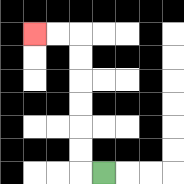{'start': '[4, 7]', 'end': '[1, 1]', 'path_directions': 'L,U,U,U,U,U,U,L,L', 'path_coordinates': '[[4, 7], [3, 7], [3, 6], [3, 5], [3, 4], [3, 3], [3, 2], [3, 1], [2, 1], [1, 1]]'}